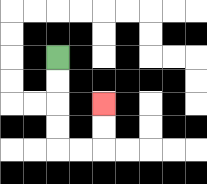{'start': '[2, 2]', 'end': '[4, 4]', 'path_directions': 'D,D,D,D,R,R,U,U', 'path_coordinates': '[[2, 2], [2, 3], [2, 4], [2, 5], [2, 6], [3, 6], [4, 6], [4, 5], [4, 4]]'}